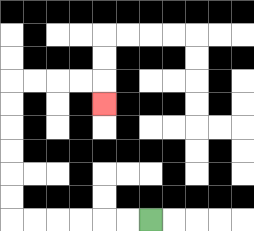{'start': '[6, 9]', 'end': '[4, 4]', 'path_directions': 'L,L,L,L,L,L,U,U,U,U,U,U,R,R,R,R,D', 'path_coordinates': '[[6, 9], [5, 9], [4, 9], [3, 9], [2, 9], [1, 9], [0, 9], [0, 8], [0, 7], [0, 6], [0, 5], [0, 4], [0, 3], [1, 3], [2, 3], [3, 3], [4, 3], [4, 4]]'}